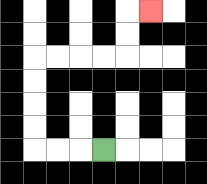{'start': '[4, 6]', 'end': '[6, 0]', 'path_directions': 'L,L,L,U,U,U,U,R,R,R,R,U,U,R', 'path_coordinates': '[[4, 6], [3, 6], [2, 6], [1, 6], [1, 5], [1, 4], [1, 3], [1, 2], [2, 2], [3, 2], [4, 2], [5, 2], [5, 1], [5, 0], [6, 0]]'}